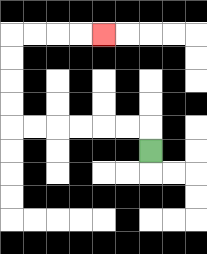{'start': '[6, 6]', 'end': '[4, 1]', 'path_directions': 'U,L,L,L,L,L,L,U,U,U,U,R,R,R,R', 'path_coordinates': '[[6, 6], [6, 5], [5, 5], [4, 5], [3, 5], [2, 5], [1, 5], [0, 5], [0, 4], [0, 3], [0, 2], [0, 1], [1, 1], [2, 1], [3, 1], [4, 1]]'}